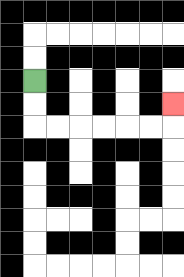{'start': '[1, 3]', 'end': '[7, 4]', 'path_directions': 'D,D,R,R,R,R,R,R,U', 'path_coordinates': '[[1, 3], [1, 4], [1, 5], [2, 5], [3, 5], [4, 5], [5, 5], [6, 5], [7, 5], [7, 4]]'}